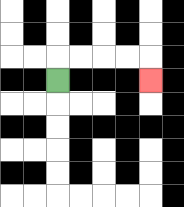{'start': '[2, 3]', 'end': '[6, 3]', 'path_directions': 'U,R,R,R,R,D', 'path_coordinates': '[[2, 3], [2, 2], [3, 2], [4, 2], [5, 2], [6, 2], [6, 3]]'}